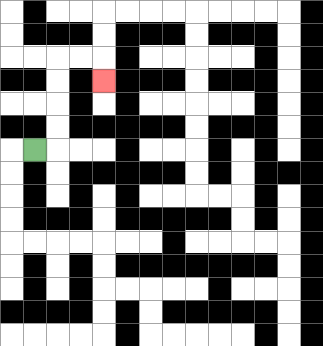{'start': '[1, 6]', 'end': '[4, 3]', 'path_directions': 'R,U,U,U,U,R,R,D', 'path_coordinates': '[[1, 6], [2, 6], [2, 5], [2, 4], [2, 3], [2, 2], [3, 2], [4, 2], [4, 3]]'}